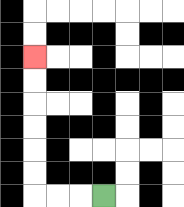{'start': '[4, 8]', 'end': '[1, 2]', 'path_directions': 'L,L,L,U,U,U,U,U,U', 'path_coordinates': '[[4, 8], [3, 8], [2, 8], [1, 8], [1, 7], [1, 6], [1, 5], [1, 4], [1, 3], [1, 2]]'}